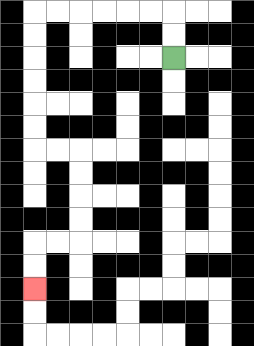{'start': '[7, 2]', 'end': '[1, 12]', 'path_directions': 'U,U,L,L,L,L,L,L,D,D,D,D,D,D,R,R,D,D,D,D,L,L,D,D', 'path_coordinates': '[[7, 2], [7, 1], [7, 0], [6, 0], [5, 0], [4, 0], [3, 0], [2, 0], [1, 0], [1, 1], [1, 2], [1, 3], [1, 4], [1, 5], [1, 6], [2, 6], [3, 6], [3, 7], [3, 8], [3, 9], [3, 10], [2, 10], [1, 10], [1, 11], [1, 12]]'}